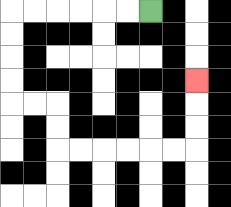{'start': '[6, 0]', 'end': '[8, 3]', 'path_directions': 'L,L,L,L,L,L,D,D,D,D,R,R,D,D,R,R,R,R,R,R,U,U,U', 'path_coordinates': '[[6, 0], [5, 0], [4, 0], [3, 0], [2, 0], [1, 0], [0, 0], [0, 1], [0, 2], [0, 3], [0, 4], [1, 4], [2, 4], [2, 5], [2, 6], [3, 6], [4, 6], [5, 6], [6, 6], [7, 6], [8, 6], [8, 5], [8, 4], [8, 3]]'}